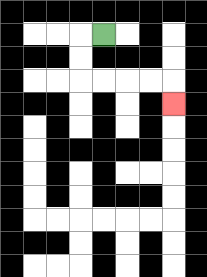{'start': '[4, 1]', 'end': '[7, 4]', 'path_directions': 'L,D,D,R,R,R,R,D', 'path_coordinates': '[[4, 1], [3, 1], [3, 2], [3, 3], [4, 3], [5, 3], [6, 3], [7, 3], [7, 4]]'}